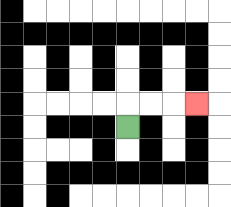{'start': '[5, 5]', 'end': '[8, 4]', 'path_directions': 'U,R,R,R', 'path_coordinates': '[[5, 5], [5, 4], [6, 4], [7, 4], [8, 4]]'}